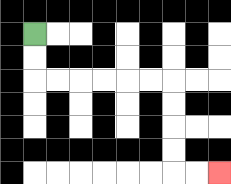{'start': '[1, 1]', 'end': '[9, 7]', 'path_directions': 'D,D,R,R,R,R,R,R,D,D,D,D,R,R', 'path_coordinates': '[[1, 1], [1, 2], [1, 3], [2, 3], [3, 3], [4, 3], [5, 3], [6, 3], [7, 3], [7, 4], [7, 5], [7, 6], [7, 7], [8, 7], [9, 7]]'}